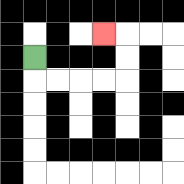{'start': '[1, 2]', 'end': '[4, 1]', 'path_directions': 'D,R,R,R,R,U,U,L', 'path_coordinates': '[[1, 2], [1, 3], [2, 3], [3, 3], [4, 3], [5, 3], [5, 2], [5, 1], [4, 1]]'}